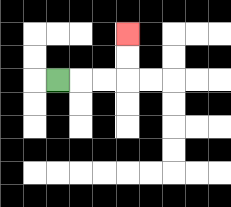{'start': '[2, 3]', 'end': '[5, 1]', 'path_directions': 'R,R,R,U,U', 'path_coordinates': '[[2, 3], [3, 3], [4, 3], [5, 3], [5, 2], [5, 1]]'}